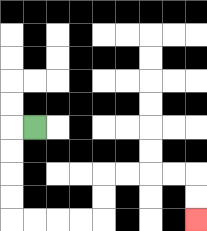{'start': '[1, 5]', 'end': '[8, 9]', 'path_directions': 'L,D,D,D,D,R,R,R,R,U,U,R,R,R,R,D,D', 'path_coordinates': '[[1, 5], [0, 5], [0, 6], [0, 7], [0, 8], [0, 9], [1, 9], [2, 9], [3, 9], [4, 9], [4, 8], [4, 7], [5, 7], [6, 7], [7, 7], [8, 7], [8, 8], [8, 9]]'}